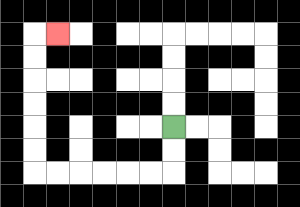{'start': '[7, 5]', 'end': '[2, 1]', 'path_directions': 'D,D,L,L,L,L,L,L,U,U,U,U,U,U,R', 'path_coordinates': '[[7, 5], [7, 6], [7, 7], [6, 7], [5, 7], [4, 7], [3, 7], [2, 7], [1, 7], [1, 6], [1, 5], [1, 4], [1, 3], [1, 2], [1, 1], [2, 1]]'}